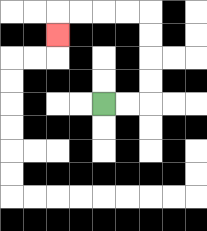{'start': '[4, 4]', 'end': '[2, 1]', 'path_directions': 'R,R,U,U,U,U,L,L,L,L,D', 'path_coordinates': '[[4, 4], [5, 4], [6, 4], [6, 3], [6, 2], [6, 1], [6, 0], [5, 0], [4, 0], [3, 0], [2, 0], [2, 1]]'}